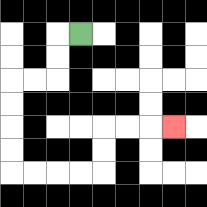{'start': '[3, 1]', 'end': '[7, 5]', 'path_directions': 'L,D,D,L,L,D,D,D,D,R,R,R,R,U,U,R,R,R', 'path_coordinates': '[[3, 1], [2, 1], [2, 2], [2, 3], [1, 3], [0, 3], [0, 4], [0, 5], [0, 6], [0, 7], [1, 7], [2, 7], [3, 7], [4, 7], [4, 6], [4, 5], [5, 5], [6, 5], [7, 5]]'}